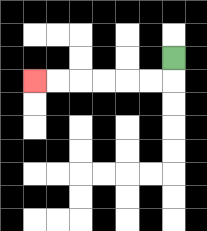{'start': '[7, 2]', 'end': '[1, 3]', 'path_directions': 'D,L,L,L,L,L,L', 'path_coordinates': '[[7, 2], [7, 3], [6, 3], [5, 3], [4, 3], [3, 3], [2, 3], [1, 3]]'}